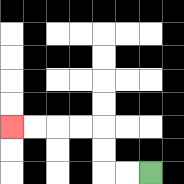{'start': '[6, 7]', 'end': '[0, 5]', 'path_directions': 'L,L,U,U,L,L,L,L', 'path_coordinates': '[[6, 7], [5, 7], [4, 7], [4, 6], [4, 5], [3, 5], [2, 5], [1, 5], [0, 5]]'}